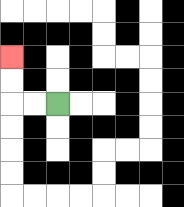{'start': '[2, 4]', 'end': '[0, 2]', 'path_directions': 'L,L,U,U', 'path_coordinates': '[[2, 4], [1, 4], [0, 4], [0, 3], [0, 2]]'}